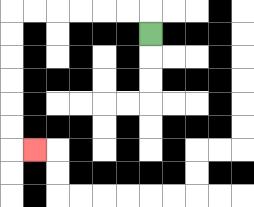{'start': '[6, 1]', 'end': '[1, 6]', 'path_directions': 'U,L,L,L,L,L,L,D,D,D,D,D,D,R', 'path_coordinates': '[[6, 1], [6, 0], [5, 0], [4, 0], [3, 0], [2, 0], [1, 0], [0, 0], [0, 1], [0, 2], [0, 3], [0, 4], [0, 5], [0, 6], [1, 6]]'}